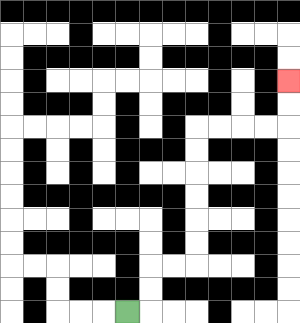{'start': '[5, 13]', 'end': '[12, 3]', 'path_directions': 'R,U,U,R,R,U,U,U,U,U,U,R,R,R,R,U,U', 'path_coordinates': '[[5, 13], [6, 13], [6, 12], [6, 11], [7, 11], [8, 11], [8, 10], [8, 9], [8, 8], [8, 7], [8, 6], [8, 5], [9, 5], [10, 5], [11, 5], [12, 5], [12, 4], [12, 3]]'}